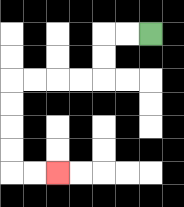{'start': '[6, 1]', 'end': '[2, 7]', 'path_directions': 'L,L,D,D,L,L,L,L,D,D,D,D,R,R', 'path_coordinates': '[[6, 1], [5, 1], [4, 1], [4, 2], [4, 3], [3, 3], [2, 3], [1, 3], [0, 3], [0, 4], [0, 5], [0, 6], [0, 7], [1, 7], [2, 7]]'}